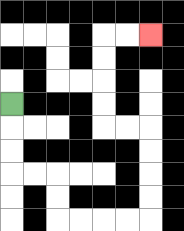{'start': '[0, 4]', 'end': '[6, 1]', 'path_directions': 'D,D,D,R,R,D,D,R,R,R,R,U,U,U,U,L,L,U,U,U,U,R,R', 'path_coordinates': '[[0, 4], [0, 5], [0, 6], [0, 7], [1, 7], [2, 7], [2, 8], [2, 9], [3, 9], [4, 9], [5, 9], [6, 9], [6, 8], [6, 7], [6, 6], [6, 5], [5, 5], [4, 5], [4, 4], [4, 3], [4, 2], [4, 1], [5, 1], [6, 1]]'}